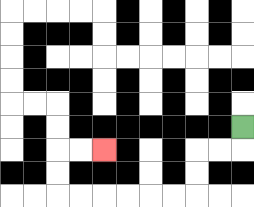{'start': '[10, 5]', 'end': '[4, 6]', 'path_directions': 'D,L,L,D,D,L,L,L,L,L,L,U,U,R,R', 'path_coordinates': '[[10, 5], [10, 6], [9, 6], [8, 6], [8, 7], [8, 8], [7, 8], [6, 8], [5, 8], [4, 8], [3, 8], [2, 8], [2, 7], [2, 6], [3, 6], [4, 6]]'}